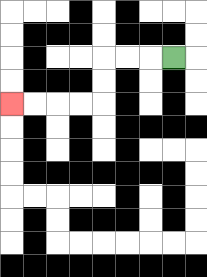{'start': '[7, 2]', 'end': '[0, 4]', 'path_directions': 'L,L,L,D,D,L,L,L,L', 'path_coordinates': '[[7, 2], [6, 2], [5, 2], [4, 2], [4, 3], [4, 4], [3, 4], [2, 4], [1, 4], [0, 4]]'}